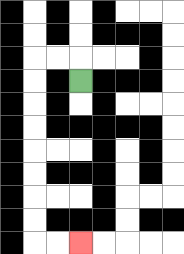{'start': '[3, 3]', 'end': '[3, 10]', 'path_directions': 'U,L,L,D,D,D,D,D,D,D,D,R,R', 'path_coordinates': '[[3, 3], [3, 2], [2, 2], [1, 2], [1, 3], [1, 4], [1, 5], [1, 6], [1, 7], [1, 8], [1, 9], [1, 10], [2, 10], [3, 10]]'}